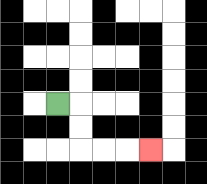{'start': '[2, 4]', 'end': '[6, 6]', 'path_directions': 'R,D,D,R,R,R', 'path_coordinates': '[[2, 4], [3, 4], [3, 5], [3, 6], [4, 6], [5, 6], [6, 6]]'}